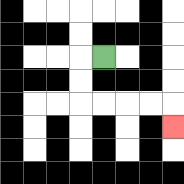{'start': '[4, 2]', 'end': '[7, 5]', 'path_directions': 'L,D,D,R,R,R,R,D', 'path_coordinates': '[[4, 2], [3, 2], [3, 3], [3, 4], [4, 4], [5, 4], [6, 4], [7, 4], [7, 5]]'}